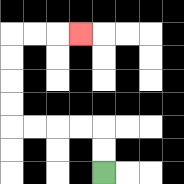{'start': '[4, 7]', 'end': '[3, 1]', 'path_directions': 'U,U,L,L,L,L,U,U,U,U,R,R,R', 'path_coordinates': '[[4, 7], [4, 6], [4, 5], [3, 5], [2, 5], [1, 5], [0, 5], [0, 4], [0, 3], [0, 2], [0, 1], [1, 1], [2, 1], [3, 1]]'}